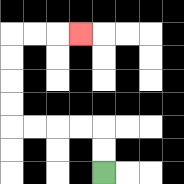{'start': '[4, 7]', 'end': '[3, 1]', 'path_directions': 'U,U,L,L,L,L,U,U,U,U,R,R,R', 'path_coordinates': '[[4, 7], [4, 6], [4, 5], [3, 5], [2, 5], [1, 5], [0, 5], [0, 4], [0, 3], [0, 2], [0, 1], [1, 1], [2, 1], [3, 1]]'}